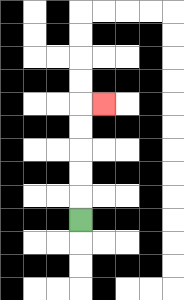{'start': '[3, 9]', 'end': '[4, 4]', 'path_directions': 'U,U,U,U,U,R', 'path_coordinates': '[[3, 9], [3, 8], [3, 7], [3, 6], [3, 5], [3, 4], [4, 4]]'}